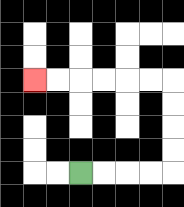{'start': '[3, 7]', 'end': '[1, 3]', 'path_directions': 'R,R,R,R,U,U,U,U,L,L,L,L,L,L', 'path_coordinates': '[[3, 7], [4, 7], [5, 7], [6, 7], [7, 7], [7, 6], [7, 5], [7, 4], [7, 3], [6, 3], [5, 3], [4, 3], [3, 3], [2, 3], [1, 3]]'}